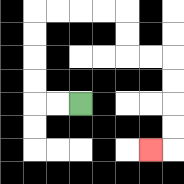{'start': '[3, 4]', 'end': '[6, 6]', 'path_directions': 'L,L,U,U,U,U,R,R,R,R,D,D,R,R,D,D,D,D,L', 'path_coordinates': '[[3, 4], [2, 4], [1, 4], [1, 3], [1, 2], [1, 1], [1, 0], [2, 0], [3, 0], [4, 0], [5, 0], [5, 1], [5, 2], [6, 2], [7, 2], [7, 3], [7, 4], [7, 5], [7, 6], [6, 6]]'}